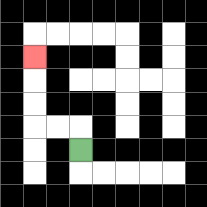{'start': '[3, 6]', 'end': '[1, 2]', 'path_directions': 'U,L,L,U,U,U', 'path_coordinates': '[[3, 6], [3, 5], [2, 5], [1, 5], [1, 4], [1, 3], [1, 2]]'}